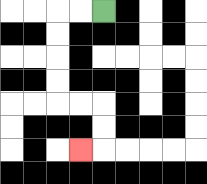{'start': '[4, 0]', 'end': '[3, 6]', 'path_directions': 'L,L,D,D,D,D,R,R,D,D,L', 'path_coordinates': '[[4, 0], [3, 0], [2, 0], [2, 1], [2, 2], [2, 3], [2, 4], [3, 4], [4, 4], [4, 5], [4, 6], [3, 6]]'}